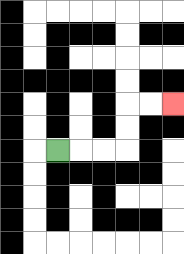{'start': '[2, 6]', 'end': '[7, 4]', 'path_directions': 'R,R,R,U,U,R,R', 'path_coordinates': '[[2, 6], [3, 6], [4, 6], [5, 6], [5, 5], [5, 4], [6, 4], [7, 4]]'}